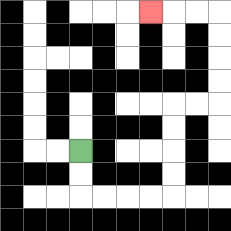{'start': '[3, 6]', 'end': '[6, 0]', 'path_directions': 'D,D,R,R,R,R,U,U,U,U,R,R,U,U,U,U,L,L,L', 'path_coordinates': '[[3, 6], [3, 7], [3, 8], [4, 8], [5, 8], [6, 8], [7, 8], [7, 7], [7, 6], [7, 5], [7, 4], [8, 4], [9, 4], [9, 3], [9, 2], [9, 1], [9, 0], [8, 0], [7, 0], [6, 0]]'}